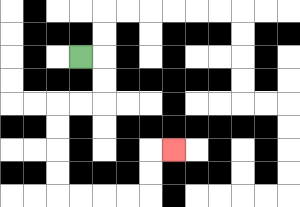{'start': '[3, 2]', 'end': '[7, 6]', 'path_directions': 'R,D,D,L,L,D,D,D,D,R,R,R,R,U,U,R', 'path_coordinates': '[[3, 2], [4, 2], [4, 3], [4, 4], [3, 4], [2, 4], [2, 5], [2, 6], [2, 7], [2, 8], [3, 8], [4, 8], [5, 8], [6, 8], [6, 7], [6, 6], [7, 6]]'}